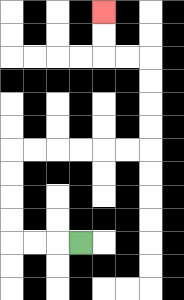{'start': '[3, 10]', 'end': '[4, 0]', 'path_directions': 'L,L,L,U,U,U,U,R,R,R,R,R,R,U,U,U,U,L,L,U,U', 'path_coordinates': '[[3, 10], [2, 10], [1, 10], [0, 10], [0, 9], [0, 8], [0, 7], [0, 6], [1, 6], [2, 6], [3, 6], [4, 6], [5, 6], [6, 6], [6, 5], [6, 4], [6, 3], [6, 2], [5, 2], [4, 2], [4, 1], [4, 0]]'}